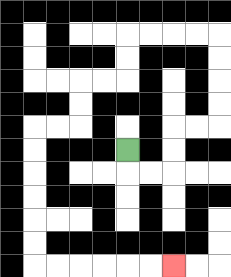{'start': '[5, 6]', 'end': '[7, 11]', 'path_directions': 'D,R,R,U,U,R,R,U,U,U,U,L,L,L,L,D,D,L,L,D,D,L,L,D,D,D,D,D,D,R,R,R,R,R,R', 'path_coordinates': '[[5, 6], [5, 7], [6, 7], [7, 7], [7, 6], [7, 5], [8, 5], [9, 5], [9, 4], [9, 3], [9, 2], [9, 1], [8, 1], [7, 1], [6, 1], [5, 1], [5, 2], [5, 3], [4, 3], [3, 3], [3, 4], [3, 5], [2, 5], [1, 5], [1, 6], [1, 7], [1, 8], [1, 9], [1, 10], [1, 11], [2, 11], [3, 11], [4, 11], [5, 11], [6, 11], [7, 11]]'}